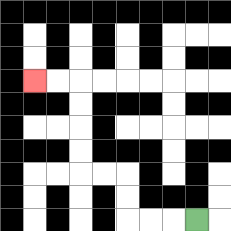{'start': '[8, 9]', 'end': '[1, 3]', 'path_directions': 'L,L,L,U,U,L,L,U,U,U,U,L,L', 'path_coordinates': '[[8, 9], [7, 9], [6, 9], [5, 9], [5, 8], [5, 7], [4, 7], [3, 7], [3, 6], [3, 5], [3, 4], [3, 3], [2, 3], [1, 3]]'}